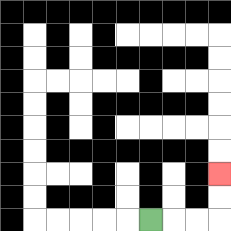{'start': '[6, 9]', 'end': '[9, 7]', 'path_directions': 'R,R,R,U,U', 'path_coordinates': '[[6, 9], [7, 9], [8, 9], [9, 9], [9, 8], [9, 7]]'}